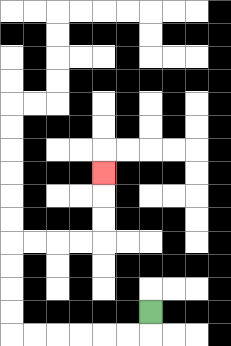{'start': '[6, 13]', 'end': '[4, 7]', 'path_directions': 'D,L,L,L,L,L,L,U,U,U,U,R,R,R,R,U,U,U', 'path_coordinates': '[[6, 13], [6, 14], [5, 14], [4, 14], [3, 14], [2, 14], [1, 14], [0, 14], [0, 13], [0, 12], [0, 11], [0, 10], [1, 10], [2, 10], [3, 10], [4, 10], [4, 9], [4, 8], [4, 7]]'}